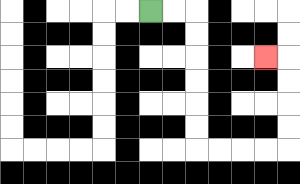{'start': '[6, 0]', 'end': '[11, 2]', 'path_directions': 'R,R,D,D,D,D,D,D,R,R,R,R,U,U,U,U,L', 'path_coordinates': '[[6, 0], [7, 0], [8, 0], [8, 1], [8, 2], [8, 3], [8, 4], [8, 5], [8, 6], [9, 6], [10, 6], [11, 6], [12, 6], [12, 5], [12, 4], [12, 3], [12, 2], [11, 2]]'}